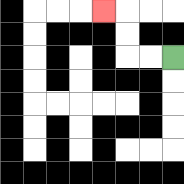{'start': '[7, 2]', 'end': '[4, 0]', 'path_directions': 'L,L,U,U,L', 'path_coordinates': '[[7, 2], [6, 2], [5, 2], [5, 1], [5, 0], [4, 0]]'}